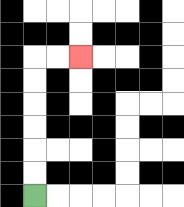{'start': '[1, 8]', 'end': '[3, 2]', 'path_directions': 'U,U,U,U,U,U,R,R', 'path_coordinates': '[[1, 8], [1, 7], [1, 6], [1, 5], [1, 4], [1, 3], [1, 2], [2, 2], [3, 2]]'}